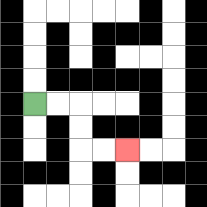{'start': '[1, 4]', 'end': '[5, 6]', 'path_directions': 'R,R,D,D,R,R', 'path_coordinates': '[[1, 4], [2, 4], [3, 4], [3, 5], [3, 6], [4, 6], [5, 6]]'}